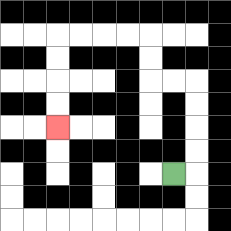{'start': '[7, 7]', 'end': '[2, 5]', 'path_directions': 'R,U,U,U,U,L,L,U,U,L,L,L,L,D,D,D,D', 'path_coordinates': '[[7, 7], [8, 7], [8, 6], [8, 5], [8, 4], [8, 3], [7, 3], [6, 3], [6, 2], [6, 1], [5, 1], [4, 1], [3, 1], [2, 1], [2, 2], [2, 3], [2, 4], [2, 5]]'}